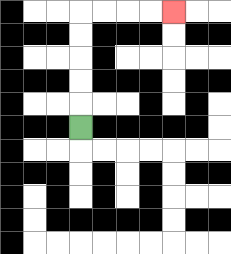{'start': '[3, 5]', 'end': '[7, 0]', 'path_directions': 'U,U,U,U,U,R,R,R,R', 'path_coordinates': '[[3, 5], [3, 4], [3, 3], [3, 2], [3, 1], [3, 0], [4, 0], [5, 0], [6, 0], [7, 0]]'}